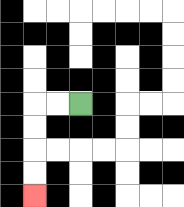{'start': '[3, 4]', 'end': '[1, 8]', 'path_directions': 'L,L,D,D,D,D', 'path_coordinates': '[[3, 4], [2, 4], [1, 4], [1, 5], [1, 6], [1, 7], [1, 8]]'}